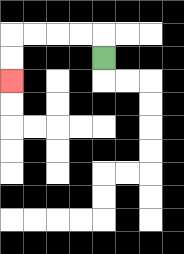{'start': '[4, 2]', 'end': '[0, 3]', 'path_directions': 'U,L,L,L,L,D,D', 'path_coordinates': '[[4, 2], [4, 1], [3, 1], [2, 1], [1, 1], [0, 1], [0, 2], [0, 3]]'}